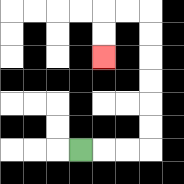{'start': '[3, 6]', 'end': '[4, 2]', 'path_directions': 'R,R,R,U,U,U,U,U,U,L,L,D,D', 'path_coordinates': '[[3, 6], [4, 6], [5, 6], [6, 6], [6, 5], [6, 4], [6, 3], [6, 2], [6, 1], [6, 0], [5, 0], [4, 0], [4, 1], [4, 2]]'}